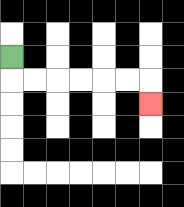{'start': '[0, 2]', 'end': '[6, 4]', 'path_directions': 'D,R,R,R,R,R,R,D', 'path_coordinates': '[[0, 2], [0, 3], [1, 3], [2, 3], [3, 3], [4, 3], [5, 3], [6, 3], [6, 4]]'}